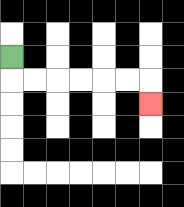{'start': '[0, 2]', 'end': '[6, 4]', 'path_directions': 'D,R,R,R,R,R,R,D', 'path_coordinates': '[[0, 2], [0, 3], [1, 3], [2, 3], [3, 3], [4, 3], [5, 3], [6, 3], [6, 4]]'}